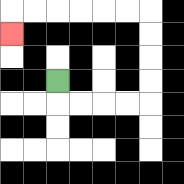{'start': '[2, 3]', 'end': '[0, 1]', 'path_directions': 'D,R,R,R,R,U,U,U,U,L,L,L,L,L,L,D', 'path_coordinates': '[[2, 3], [2, 4], [3, 4], [4, 4], [5, 4], [6, 4], [6, 3], [6, 2], [6, 1], [6, 0], [5, 0], [4, 0], [3, 0], [2, 0], [1, 0], [0, 0], [0, 1]]'}